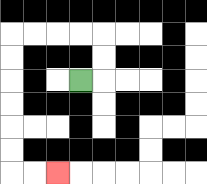{'start': '[3, 3]', 'end': '[2, 7]', 'path_directions': 'R,U,U,L,L,L,L,D,D,D,D,D,D,R,R', 'path_coordinates': '[[3, 3], [4, 3], [4, 2], [4, 1], [3, 1], [2, 1], [1, 1], [0, 1], [0, 2], [0, 3], [0, 4], [0, 5], [0, 6], [0, 7], [1, 7], [2, 7]]'}